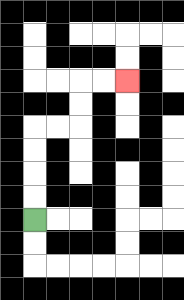{'start': '[1, 9]', 'end': '[5, 3]', 'path_directions': 'U,U,U,U,R,R,U,U,R,R', 'path_coordinates': '[[1, 9], [1, 8], [1, 7], [1, 6], [1, 5], [2, 5], [3, 5], [3, 4], [3, 3], [4, 3], [5, 3]]'}